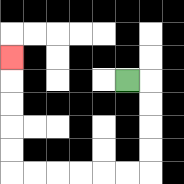{'start': '[5, 3]', 'end': '[0, 2]', 'path_directions': 'R,D,D,D,D,L,L,L,L,L,L,U,U,U,U,U', 'path_coordinates': '[[5, 3], [6, 3], [6, 4], [6, 5], [6, 6], [6, 7], [5, 7], [4, 7], [3, 7], [2, 7], [1, 7], [0, 7], [0, 6], [0, 5], [0, 4], [0, 3], [0, 2]]'}